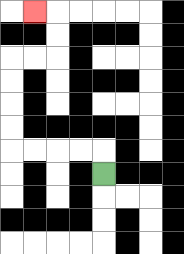{'start': '[4, 7]', 'end': '[1, 0]', 'path_directions': 'U,L,L,L,L,U,U,U,U,R,R,U,U,L', 'path_coordinates': '[[4, 7], [4, 6], [3, 6], [2, 6], [1, 6], [0, 6], [0, 5], [0, 4], [0, 3], [0, 2], [1, 2], [2, 2], [2, 1], [2, 0], [1, 0]]'}